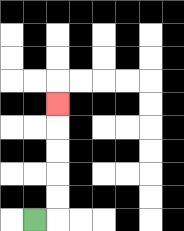{'start': '[1, 9]', 'end': '[2, 4]', 'path_directions': 'R,U,U,U,U,U', 'path_coordinates': '[[1, 9], [2, 9], [2, 8], [2, 7], [2, 6], [2, 5], [2, 4]]'}